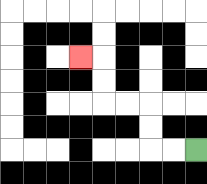{'start': '[8, 6]', 'end': '[3, 2]', 'path_directions': 'L,L,U,U,L,L,U,U,L', 'path_coordinates': '[[8, 6], [7, 6], [6, 6], [6, 5], [6, 4], [5, 4], [4, 4], [4, 3], [4, 2], [3, 2]]'}